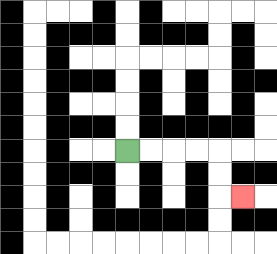{'start': '[5, 6]', 'end': '[10, 8]', 'path_directions': 'R,R,R,R,D,D,R', 'path_coordinates': '[[5, 6], [6, 6], [7, 6], [8, 6], [9, 6], [9, 7], [9, 8], [10, 8]]'}